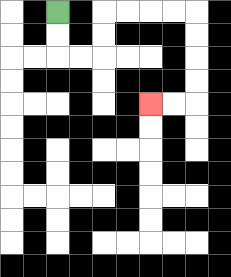{'start': '[2, 0]', 'end': '[6, 4]', 'path_directions': 'D,D,R,R,U,U,R,R,R,R,D,D,D,D,L,L', 'path_coordinates': '[[2, 0], [2, 1], [2, 2], [3, 2], [4, 2], [4, 1], [4, 0], [5, 0], [6, 0], [7, 0], [8, 0], [8, 1], [8, 2], [8, 3], [8, 4], [7, 4], [6, 4]]'}